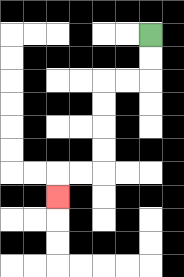{'start': '[6, 1]', 'end': '[2, 8]', 'path_directions': 'D,D,L,L,D,D,D,D,L,L,D', 'path_coordinates': '[[6, 1], [6, 2], [6, 3], [5, 3], [4, 3], [4, 4], [4, 5], [4, 6], [4, 7], [3, 7], [2, 7], [2, 8]]'}